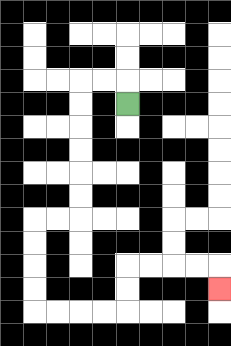{'start': '[5, 4]', 'end': '[9, 12]', 'path_directions': 'U,L,L,D,D,D,D,D,D,L,L,D,D,D,D,R,R,R,R,U,U,R,R,R,R,D', 'path_coordinates': '[[5, 4], [5, 3], [4, 3], [3, 3], [3, 4], [3, 5], [3, 6], [3, 7], [3, 8], [3, 9], [2, 9], [1, 9], [1, 10], [1, 11], [1, 12], [1, 13], [2, 13], [3, 13], [4, 13], [5, 13], [5, 12], [5, 11], [6, 11], [7, 11], [8, 11], [9, 11], [9, 12]]'}